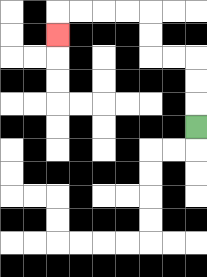{'start': '[8, 5]', 'end': '[2, 1]', 'path_directions': 'U,U,U,L,L,U,U,L,L,L,L,D', 'path_coordinates': '[[8, 5], [8, 4], [8, 3], [8, 2], [7, 2], [6, 2], [6, 1], [6, 0], [5, 0], [4, 0], [3, 0], [2, 0], [2, 1]]'}